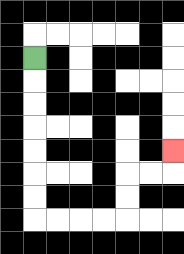{'start': '[1, 2]', 'end': '[7, 6]', 'path_directions': 'D,D,D,D,D,D,D,R,R,R,R,U,U,R,R,U', 'path_coordinates': '[[1, 2], [1, 3], [1, 4], [1, 5], [1, 6], [1, 7], [1, 8], [1, 9], [2, 9], [3, 9], [4, 9], [5, 9], [5, 8], [5, 7], [6, 7], [7, 7], [7, 6]]'}